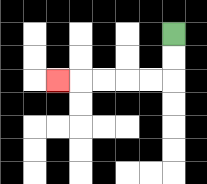{'start': '[7, 1]', 'end': '[2, 3]', 'path_directions': 'D,D,L,L,L,L,L', 'path_coordinates': '[[7, 1], [7, 2], [7, 3], [6, 3], [5, 3], [4, 3], [3, 3], [2, 3]]'}